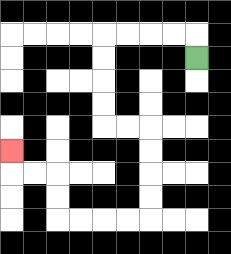{'start': '[8, 2]', 'end': '[0, 6]', 'path_directions': 'U,L,L,L,L,D,D,D,D,R,R,D,D,D,D,L,L,L,L,U,U,L,L,U', 'path_coordinates': '[[8, 2], [8, 1], [7, 1], [6, 1], [5, 1], [4, 1], [4, 2], [4, 3], [4, 4], [4, 5], [5, 5], [6, 5], [6, 6], [6, 7], [6, 8], [6, 9], [5, 9], [4, 9], [3, 9], [2, 9], [2, 8], [2, 7], [1, 7], [0, 7], [0, 6]]'}